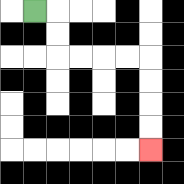{'start': '[1, 0]', 'end': '[6, 6]', 'path_directions': 'R,D,D,R,R,R,R,D,D,D,D', 'path_coordinates': '[[1, 0], [2, 0], [2, 1], [2, 2], [3, 2], [4, 2], [5, 2], [6, 2], [6, 3], [6, 4], [6, 5], [6, 6]]'}